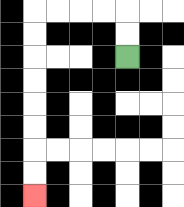{'start': '[5, 2]', 'end': '[1, 8]', 'path_directions': 'U,U,L,L,L,L,D,D,D,D,D,D,D,D', 'path_coordinates': '[[5, 2], [5, 1], [5, 0], [4, 0], [3, 0], [2, 0], [1, 0], [1, 1], [1, 2], [1, 3], [1, 4], [1, 5], [1, 6], [1, 7], [1, 8]]'}